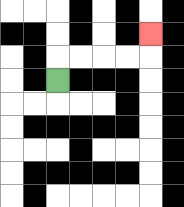{'start': '[2, 3]', 'end': '[6, 1]', 'path_directions': 'U,R,R,R,R,U', 'path_coordinates': '[[2, 3], [2, 2], [3, 2], [4, 2], [5, 2], [6, 2], [6, 1]]'}